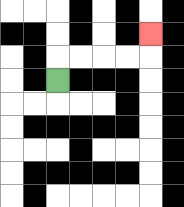{'start': '[2, 3]', 'end': '[6, 1]', 'path_directions': 'U,R,R,R,R,U', 'path_coordinates': '[[2, 3], [2, 2], [3, 2], [4, 2], [5, 2], [6, 2], [6, 1]]'}